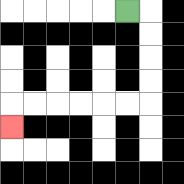{'start': '[5, 0]', 'end': '[0, 5]', 'path_directions': 'R,D,D,D,D,L,L,L,L,L,L,D', 'path_coordinates': '[[5, 0], [6, 0], [6, 1], [6, 2], [6, 3], [6, 4], [5, 4], [4, 4], [3, 4], [2, 4], [1, 4], [0, 4], [0, 5]]'}